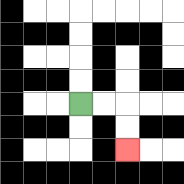{'start': '[3, 4]', 'end': '[5, 6]', 'path_directions': 'R,R,D,D', 'path_coordinates': '[[3, 4], [4, 4], [5, 4], [5, 5], [5, 6]]'}